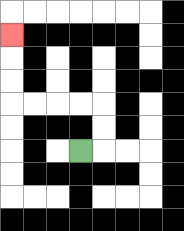{'start': '[3, 6]', 'end': '[0, 1]', 'path_directions': 'R,U,U,L,L,L,L,U,U,U', 'path_coordinates': '[[3, 6], [4, 6], [4, 5], [4, 4], [3, 4], [2, 4], [1, 4], [0, 4], [0, 3], [0, 2], [0, 1]]'}